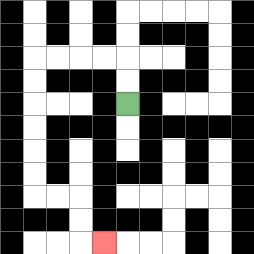{'start': '[5, 4]', 'end': '[4, 10]', 'path_directions': 'U,U,L,L,L,L,D,D,D,D,D,D,R,R,D,D,R', 'path_coordinates': '[[5, 4], [5, 3], [5, 2], [4, 2], [3, 2], [2, 2], [1, 2], [1, 3], [1, 4], [1, 5], [1, 6], [1, 7], [1, 8], [2, 8], [3, 8], [3, 9], [3, 10], [4, 10]]'}